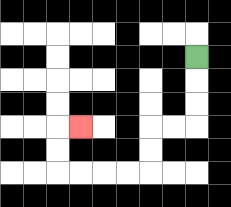{'start': '[8, 2]', 'end': '[3, 5]', 'path_directions': 'D,D,D,L,L,D,D,L,L,L,L,U,U,R', 'path_coordinates': '[[8, 2], [8, 3], [8, 4], [8, 5], [7, 5], [6, 5], [6, 6], [6, 7], [5, 7], [4, 7], [3, 7], [2, 7], [2, 6], [2, 5], [3, 5]]'}